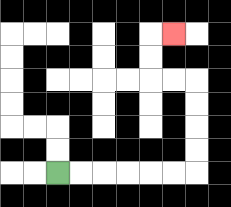{'start': '[2, 7]', 'end': '[7, 1]', 'path_directions': 'R,R,R,R,R,R,U,U,U,U,L,L,U,U,R', 'path_coordinates': '[[2, 7], [3, 7], [4, 7], [5, 7], [6, 7], [7, 7], [8, 7], [8, 6], [8, 5], [8, 4], [8, 3], [7, 3], [6, 3], [6, 2], [6, 1], [7, 1]]'}